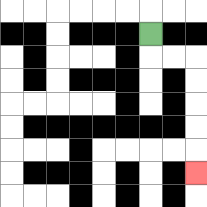{'start': '[6, 1]', 'end': '[8, 7]', 'path_directions': 'D,R,R,D,D,D,D,D', 'path_coordinates': '[[6, 1], [6, 2], [7, 2], [8, 2], [8, 3], [8, 4], [8, 5], [8, 6], [8, 7]]'}